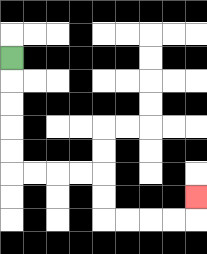{'start': '[0, 2]', 'end': '[8, 8]', 'path_directions': 'D,D,D,D,D,R,R,R,R,D,D,R,R,R,R,U', 'path_coordinates': '[[0, 2], [0, 3], [0, 4], [0, 5], [0, 6], [0, 7], [1, 7], [2, 7], [3, 7], [4, 7], [4, 8], [4, 9], [5, 9], [6, 9], [7, 9], [8, 9], [8, 8]]'}